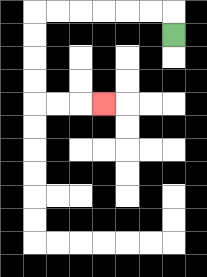{'start': '[7, 1]', 'end': '[4, 4]', 'path_directions': 'U,L,L,L,L,L,L,D,D,D,D,R,R,R', 'path_coordinates': '[[7, 1], [7, 0], [6, 0], [5, 0], [4, 0], [3, 0], [2, 0], [1, 0], [1, 1], [1, 2], [1, 3], [1, 4], [2, 4], [3, 4], [4, 4]]'}